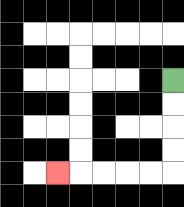{'start': '[7, 3]', 'end': '[2, 7]', 'path_directions': 'D,D,D,D,L,L,L,L,L', 'path_coordinates': '[[7, 3], [7, 4], [7, 5], [7, 6], [7, 7], [6, 7], [5, 7], [4, 7], [3, 7], [2, 7]]'}